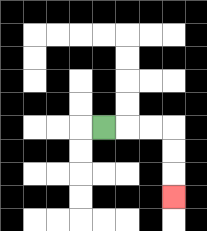{'start': '[4, 5]', 'end': '[7, 8]', 'path_directions': 'R,R,R,D,D,D', 'path_coordinates': '[[4, 5], [5, 5], [6, 5], [7, 5], [7, 6], [7, 7], [7, 8]]'}